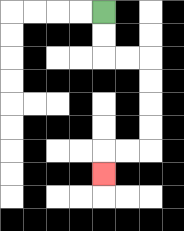{'start': '[4, 0]', 'end': '[4, 7]', 'path_directions': 'D,D,R,R,D,D,D,D,L,L,D', 'path_coordinates': '[[4, 0], [4, 1], [4, 2], [5, 2], [6, 2], [6, 3], [6, 4], [6, 5], [6, 6], [5, 6], [4, 6], [4, 7]]'}